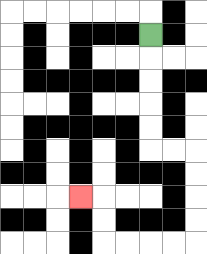{'start': '[6, 1]', 'end': '[3, 8]', 'path_directions': 'D,D,D,D,D,R,R,D,D,D,D,L,L,L,L,U,U,L', 'path_coordinates': '[[6, 1], [6, 2], [6, 3], [6, 4], [6, 5], [6, 6], [7, 6], [8, 6], [8, 7], [8, 8], [8, 9], [8, 10], [7, 10], [6, 10], [5, 10], [4, 10], [4, 9], [4, 8], [3, 8]]'}